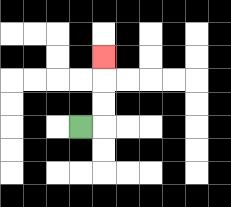{'start': '[3, 5]', 'end': '[4, 2]', 'path_directions': 'R,U,U,U', 'path_coordinates': '[[3, 5], [4, 5], [4, 4], [4, 3], [4, 2]]'}